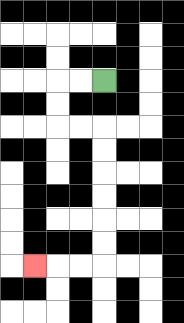{'start': '[4, 3]', 'end': '[1, 11]', 'path_directions': 'L,L,D,D,R,R,D,D,D,D,D,D,L,L,L', 'path_coordinates': '[[4, 3], [3, 3], [2, 3], [2, 4], [2, 5], [3, 5], [4, 5], [4, 6], [4, 7], [4, 8], [4, 9], [4, 10], [4, 11], [3, 11], [2, 11], [1, 11]]'}